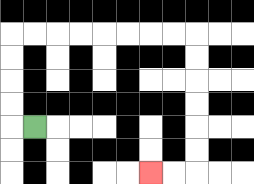{'start': '[1, 5]', 'end': '[6, 7]', 'path_directions': 'L,U,U,U,U,R,R,R,R,R,R,R,R,D,D,D,D,D,D,L,L', 'path_coordinates': '[[1, 5], [0, 5], [0, 4], [0, 3], [0, 2], [0, 1], [1, 1], [2, 1], [3, 1], [4, 1], [5, 1], [6, 1], [7, 1], [8, 1], [8, 2], [8, 3], [8, 4], [8, 5], [8, 6], [8, 7], [7, 7], [6, 7]]'}